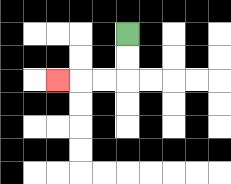{'start': '[5, 1]', 'end': '[2, 3]', 'path_directions': 'D,D,L,L,L', 'path_coordinates': '[[5, 1], [5, 2], [5, 3], [4, 3], [3, 3], [2, 3]]'}